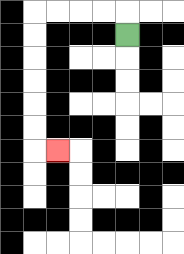{'start': '[5, 1]', 'end': '[2, 6]', 'path_directions': 'U,L,L,L,L,D,D,D,D,D,D,R', 'path_coordinates': '[[5, 1], [5, 0], [4, 0], [3, 0], [2, 0], [1, 0], [1, 1], [1, 2], [1, 3], [1, 4], [1, 5], [1, 6], [2, 6]]'}